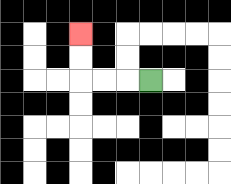{'start': '[6, 3]', 'end': '[3, 1]', 'path_directions': 'L,L,L,U,U', 'path_coordinates': '[[6, 3], [5, 3], [4, 3], [3, 3], [3, 2], [3, 1]]'}